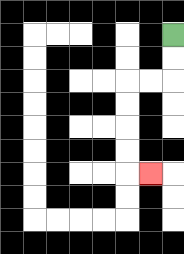{'start': '[7, 1]', 'end': '[6, 7]', 'path_directions': 'D,D,L,L,D,D,D,D,R', 'path_coordinates': '[[7, 1], [7, 2], [7, 3], [6, 3], [5, 3], [5, 4], [5, 5], [5, 6], [5, 7], [6, 7]]'}